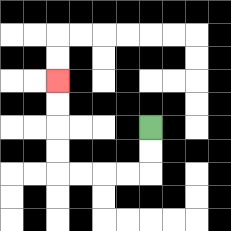{'start': '[6, 5]', 'end': '[2, 3]', 'path_directions': 'D,D,L,L,L,L,U,U,U,U', 'path_coordinates': '[[6, 5], [6, 6], [6, 7], [5, 7], [4, 7], [3, 7], [2, 7], [2, 6], [2, 5], [2, 4], [2, 3]]'}